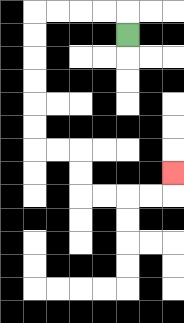{'start': '[5, 1]', 'end': '[7, 7]', 'path_directions': 'U,L,L,L,L,D,D,D,D,D,D,R,R,D,D,R,R,R,R,U', 'path_coordinates': '[[5, 1], [5, 0], [4, 0], [3, 0], [2, 0], [1, 0], [1, 1], [1, 2], [1, 3], [1, 4], [1, 5], [1, 6], [2, 6], [3, 6], [3, 7], [3, 8], [4, 8], [5, 8], [6, 8], [7, 8], [7, 7]]'}